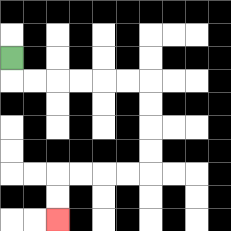{'start': '[0, 2]', 'end': '[2, 9]', 'path_directions': 'D,R,R,R,R,R,R,D,D,D,D,L,L,L,L,D,D', 'path_coordinates': '[[0, 2], [0, 3], [1, 3], [2, 3], [3, 3], [4, 3], [5, 3], [6, 3], [6, 4], [6, 5], [6, 6], [6, 7], [5, 7], [4, 7], [3, 7], [2, 7], [2, 8], [2, 9]]'}